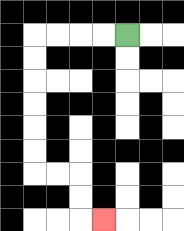{'start': '[5, 1]', 'end': '[4, 9]', 'path_directions': 'L,L,L,L,D,D,D,D,D,D,R,R,D,D,R', 'path_coordinates': '[[5, 1], [4, 1], [3, 1], [2, 1], [1, 1], [1, 2], [1, 3], [1, 4], [1, 5], [1, 6], [1, 7], [2, 7], [3, 7], [3, 8], [3, 9], [4, 9]]'}